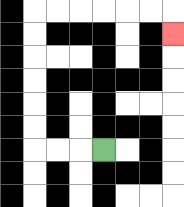{'start': '[4, 6]', 'end': '[7, 1]', 'path_directions': 'L,L,L,U,U,U,U,U,U,R,R,R,R,R,R,D', 'path_coordinates': '[[4, 6], [3, 6], [2, 6], [1, 6], [1, 5], [1, 4], [1, 3], [1, 2], [1, 1], [1, 0], [2, 0], [3, 0], [4, 0], [5, 0], [6, 0], [7, 0], [7, 1]]'}